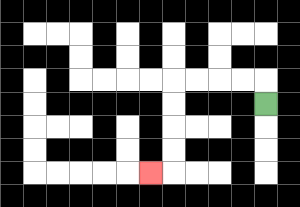{'start': '[11, 4]', 'end': '[6, 7]', 'path_directions': 'U,L,L,L,L,D,D,D,D,L', 'path_coordinates': '[[11, 4], [11, 3], [10, 3], [9, 3], [8, 3], [7, 3], [7, 4], [7, 5], [7, 6], [7, 7], [6, 7]]'}